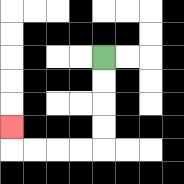{'start': '[4, 2]', 'end': '[0, 5]', 'path_directions': 'D,D,D,D,L,L,L,L,U', 'path_coordinates': '[[4, 2], [4, 3], [4, 4], [4, 5], [4, 6], [3, 6], [2, 6], [1, 6], [0, 6], [0, 5]]'}